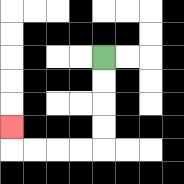{'start': '[4, 2]', 'end': '[0, 5]', 'path_directions': 'D,D,D,D,L,L,L,L,U', 'path_coordinates': '[[4, 2], [4, 3], [4, 4], [4, 5], [4, 6], [3, 6], [2, 6], [1, 6], [0, 6], [0, 5]]'}